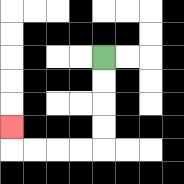{'start': '[4, 2]', 'end': '[0, 5]', 'path_directions': 'D,D,D,D,L,L,L,L,U', 'path_coordinates': '[[4, 2], [4, 3], [4, 4], [4, 5], [4, 6], [3, 6], [2, 6], [1, 6], [0, 6], [0, 5]]'}